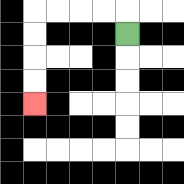{'start': '[5, 1]', 'end': '[1, 4]', 'path_directions': 'U,L,L,L,L,D,D,D,D', 'path_coordinates': '[[5, 1], [5, 0], [4, 0], [3, 0], [2, 0], [1, 0], [1, 1], [1, 2], [1, 3], [1, 4]]'}